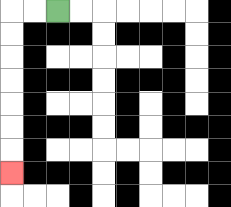{'start': '[2, 0]', 'end': '[0, 7]', 'path_directions': 'L,L,D,D,D,D,D,D,D', 'path_coordinates': '[[2, 0], [1, 0], [0, 0], [0, 1], [0, 2], [0, 3], [0, 4], [0, 5], [0, 6], [0, 7]]'}